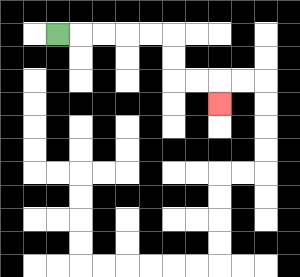{'start': '[2, 1]', 'end': '[9, 4]', 'path_directions': 'R,R,R,R,R,D,D,R,R,D', 'path_coordinates': '[[2, 1], [3, 1], [4, 1], [5, 1], [6, 1], [7, 1], [7, 2], [7, 3], [8, 3], [9, 3], [9, 4]]'}